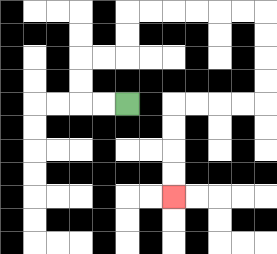{'start': '[5, 4]', 'end': '[7, 8]', 'path_directions': 'L,L,U,U,R,R,U,U,R,R,R,R,R,R,D,D,D,D,L,L,L,L,D,D,D,D', 'path_coordinates': '[[5, 4], [4, 4], [3, 4], [3, 3], [3, 2], [4, 2], [5, 2], [5, 1], [5, 0], [6, 0], [7, 0], [8, 0], [9, 0], [10, 0], [11, 0], [11, 1], [11, 2], [11, 3], [11, 4], [10, 4], [9, 4], [8, 4], [7, 4], [7, 5], [7, 6], [7, 7], [7, 8]]'}